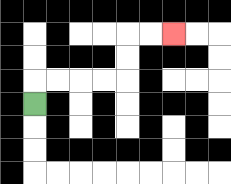{'start': '[1, 4]', 'end': '[7, 1]', 'path_directions': 'U,R,R,R,R,U,U,R,R', 'path_coordinates': '[[1, 4], [1, 3], [2, 3], [3, 3], [4, 3], [5, 3], [5, 2], [5, 1], [6, 1], [7, 1]]'}